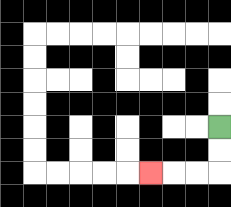{'start': '[9, 5]', 'end': '[6, 7]', 'path_directions': 'D,D,L,L,L', 'path_coordinates': '[[9, 5], [9, 6], [9, 7], [8, 7], [7, 7], [6, 7]]'}